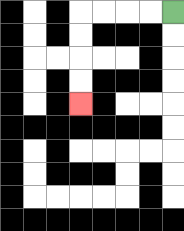{'start': '[7, 0]', 'end': '[3, 4]', 'path_directions': 'L,L,L,L,D,D,D,D', 'path_coordinates': '[[7, 0], [6, 0], [5, 0], [4, 0], [3, 0], [3, 1], [3, 2], [3, 3], [3, 4]]'}